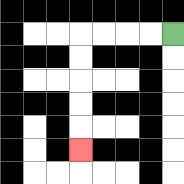{'start': '[7, 1]', 'end': '[3, 6]', 'path_directions': 'L,L,L,L,D,D,D,D,D', 'path_coordinates': '[[7, 1], [6, 1], [5, 1], [4, 1], [3, 1], [3, 2], [3, 3], [3, 4], [3, 5], [3, 6]]'}